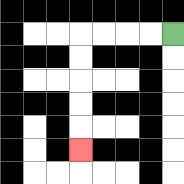{'start': '[7, 1]', 'end': '[3, 6]', 'path_directions': 'L,L,L,L,D,D,D,D,D', 'path_coordinates': '[[7, 1], [6, 1], [5, 1], [4, 1], [3, 1], [3, 2], [3, 3], [3, 4], [3, 5], [3, 6]]'}